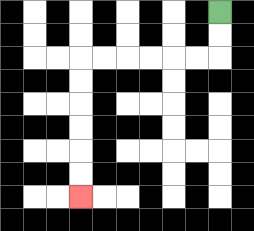{'start': '[9, 0]', 'end': '[3, 8]', 'path_directions': 'D,D,L,L,L,L,L,L,D,D,D,D,D,D', 'path_coordinates': '[[9, 0], [9, 1], [9, 2], [8, 2], [7, 2], [6, 2], [5, 2], [4, 2], [3, 2], [3, 3], [3, 4], [3, 5], [3, 6], [3, 7], [3, 8]]'}